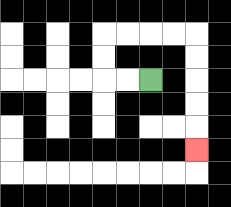{'start': '[6, 3]', 'end': '[8, 6]', 'path_directions': 'L,L,U,U,R,R,R,R,D,D,D,D,D', 'path_coordinates': '[[6, 3], [5, 3], [4, 3], [4, 2], [4, 1], [5, 1], [6, 1], [7, 1], [8, 1], [8, 2], [8, 3], [8, 4], [8, 5], [8, 6]]'}